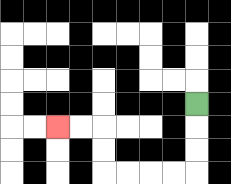{'start': '[8, 4]', 'end': '[2, 5]', 'path_directions': 'D,D,D,L,L,L,L,U,U,L,L', 'path_coordinates': '[[8, 4], [8, 5], [8, 6], [8, 7], [7, 7], [6, 7], [5, 7], [4, 7], [4, 6], [4, 5], [3, 5], [2, 5]]'}